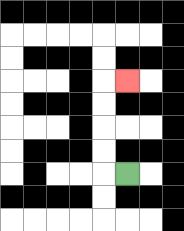{'start': '[5, 7]', 'end': '[5, 3]', 'path_directions': 'L,U,U,U,U,R', 'path_coordinates': '[[5, 7], [4, 7], [4, 6], [4, 5], [4, 4], [4, 3], [5, 3]]'}